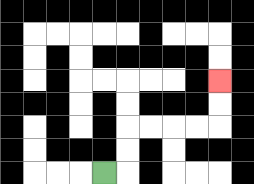{'start': '[4, 7]', 'end': '[9, 3]', 'path_directions': 'R,U,U,R,R,R,R,U,U', 'path_coordinates': '[[4, 7], [5, 7], [5, 6], [5, 5], [6, 5], [7, 5], [8, 5], [9, 5], [9, 4], [9, 3]]'}